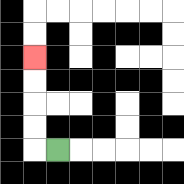{'start': '[2, 6]', 'end': '[1, 2]', 'path_directions': 'L,U,U,U,U', 'path_coordinates': '[[2, 6], [1, 6], [1, 5], [1, 4], [1, 3], [1, 2]]'}